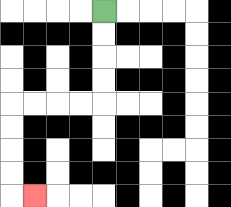{'start': '[4, 0]', 'end': '[1, 8]', 'path_directions': 'D,D,D,D,L,L,L,L,D,D,D,D,R', 'path_coordinates': '[[4, 0], [4, 1], [4, 2], [4, 3], [4, 4], [3, 4], [2, 4], [1, 4], [0, 4], [0, 5], [0, 6], [0, 7], [0, 8], [1, 8]]'}